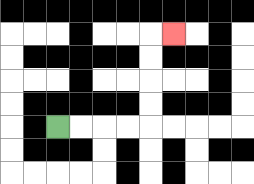{'start': '[2, 5]', 'end': '[7, 1]', 'path_directions': 'R,R,R,R,U,U,U,U,R', 'path_coordinates': '[[2, 5], [3, 5], [4, 5], [5, 5], [6, 5], [6, 4], [6, 3], [6, 2], [6, 1], [7, 1]]'}